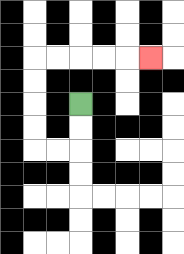{'start': '[3, 4]', 'end': '[6, 2]', 'path_directions': 'D,D,L,L,U,U,U,U,R,R,R,R,R', 'path_coordinates': '[[3, 4], [3, 5], [3, 6], [2, 6], [1, 6], [1, 5], [1, 4], [1, 3], [1, 2], [2, 2], [3, 2], [4, 2], [5, 2], [6, 2]]'}